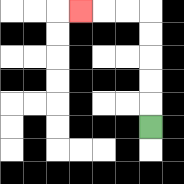{'start': '[6, 5]', 'end': '[3, 0]', 'path_directions': 'U,U,U,U,U,L,L,L', 'path_coordinates': '[[6, 5], [6, 4], [6, 3], [6, 2], [6, 1], [6, 0], [5, 0], [4, 0], [3, 0]]'}